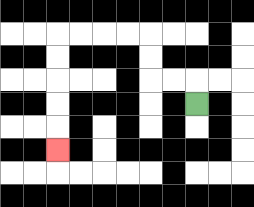{'start': '[8, 4]', 'end': '[2, 6]', 'path_directions': 'U,L,L,U,U,L,L,L,L,D,D,D,D,D', 'path_coordinates': '[[8, 4], [8, 3], [7, 3], [6, 3], [6, 2], [6, 1], [5, 1], [4, 1], [3, 1], [2, 1], [2, 2], [2, 3], [2, 4], [2, 5], [2, 6]]'}